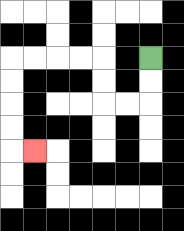{'start': '[6, 2]', 'end': '[1, 6]', 'path_directions': 'D,D,L,L,U,U,L,L,L,L,D,D,D,D,R', 'path_coordinates': '[[6, 2], [6, 3], [6, 4], [5, 4], [4, 4], [4, 3], [4, 2], [3, 2], [2, 2], [1, 2], [0, 2], [0, 3], [0, 4], [0, 5], [0, 6], [1, 6]]'}